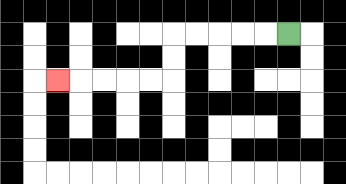{'start': '[12, 1]', 'end': '[2, 3]', 'path_directions': 'L,L,L,L,L,D,D,L,L,L,L,L', 'path_coordinates': '[[12, 1], [11, 1], [10, 1], [9, 1], [8, 1], [7, 1], [7, 2], [7, 3], [6, 3], [5, 3], [4, 3], [3, 3], [2, 3]]'}